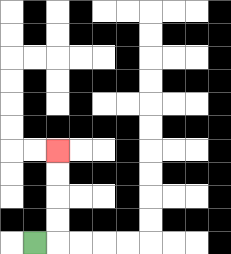{'start': '[1, 10]', 'end': '[2, 6]', 'path_directions': 'R,U,U,U,U', 'path_coordinates': '[[1, 10], [2, 10], [2, 9], [2, 8], [2, 7], [2, 6]]'}